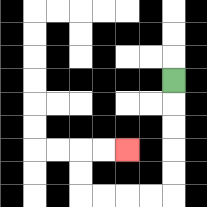{'start': '[7, 3]', 'end': '[5, 6]', 'path_directions': 'D,D,D,D,D,L,L,L,L,U,U,R,R', 'path_coordinates': '[[7, 3], [7, 4], [7, 5], [7, 6], [7, 7], [7, 8], [6, 8], [5, 8], [4, 8], [3, 8], [3, 7], [3, 6], [4, 6], [5, 6]]'}